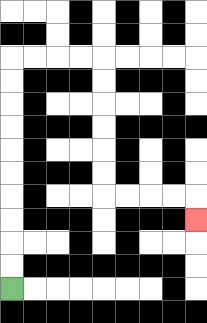{'start': '[0, 12]', 'end': '[8, 9]', 'path_directions': 'U,U,U,U,U,U,U,U,U,U,R,R,R,R,D,D,D,D,D,D,R,R,R,R,D', 'path_coordinates': '[[0, 12], [0, 11], [0, 10], [0, 9], [0, 8], [0, 7], [0, 6], [0, 5], [0, 4], [0, 3], [0, 2], [1, 2], [2, 2], [3, 2], [4, 2], [4, 3], [4, 4], [4, 5], [4, 6], [4, 7], [4, 8], [5, 8], [6, 8], [7, 8], [8, 8], [8, 9]]'}